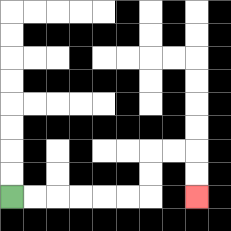{'start': '[0, 8]', 'end': '[8, 8]', 'path_directions': 'R,R,R,R,R,R,U,U,R,R,D,D', 'path_coordinates': '[[0, 8], [1, 8], [2, 8], [3, 8], [4, 8], [5, 8], [6, 8], [6, 7], [6, 6], [7, 6], [8, 6], [8, 7], [8, 8]]'}